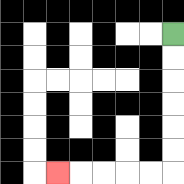{'start': '[7, 1]', 'end': '[2, 7]', 'path_directions': 'D,D,D,D,D,D,L,L,L,L,L', 'path_coordinates': '[[7, 1], [7, 2], [7, 3], [7, 4], [7, 5], [7, 6], [7, 7], [6, 7], [5, 7], [4, 7], [3, 7], [2, 7]]'}